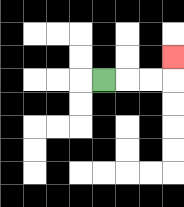{'start': '[4, 3]', 'end': '[7, 2]', 'path_directions': 'R,R,R,U', 'path_coordinates': '[[4, 3], [5, 3], [6, 3], [7, 3], [7, 2]]'}